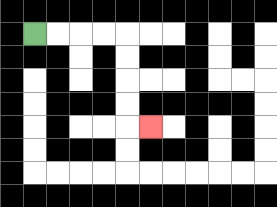{'start': '[1, 1]', 'end': '[6, 5]', 'path_directions': 'R,R,R,R,D,D,D,D,R', 'path_coordinates': '[[1, 1], [2, 1], [3, 1], [4, 1], [5, 1], [5, 2], [5, 3], [5, 4], [5, 5], [6, 5]]'}